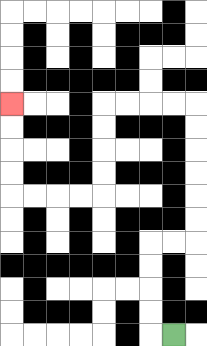{'start': '[7, 14]', 'end': '[0, 4]', 'path_directions': 'L,U,U,U,U,R,R,U,U,U,U,U,U,L,L,L,L,D,D,D,D,L,L,L,L,U,U,U,U', 'path_coordinates': '[[7, 14], [6, 14], [6, 13], [6, 12], [6, 11], [6, 10], [7, 10], [8, 10], [8, 9], [8, 8], [8, 7], [8, 6], [8, 5], [8, 4], [7, 4], [6, 4], [5, 4], [4, 4], [4, 5], [4, 6], [4, 7], [4, 8], [3, 8], [2, 8], [1, 8], [0, 8], [0, 7], [0, 6], [0, 5], [0, 4]]'}